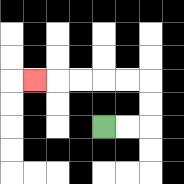{'start': '[4, 5]', 'end': '[1, 3]', 'path_directions': 'R,R,U,U,L,L,L,L,L', 'path_coordinates': '[[4, 5], [5, 5], [6, 5], [6, 4], [6, 3], [5, 3], [4, 3], [3, 3], [2, 3], [1, 3]]'}